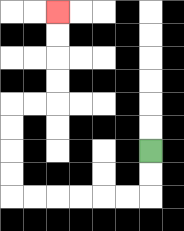{'start': '[6, 6]', 'end': '[2, 0]', 'path_directions': 'D,D,L,L,L,L,L,L,U,U,U,U,R,R,U,U,U,U', 'path_coordinates': '[[6, 6], [6, 7], [6, 8], [5, 8], [4, 8], [3, 8], [2, 8], [1, 8], [0, 8], [0, 7], [0, 6], [0, 5], [0, 4], [1, 4], [2, 4], [2, 3], [2, 2], [2, 1], [2, 0]]'}